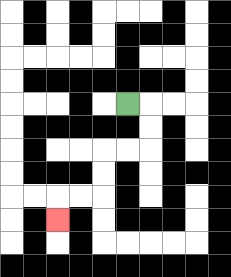{'start': '[5, 4]', 'end': '[2, 9]', 'path_directions': 'R,D,D,L,L,D,D,L,L,D', 'path_coordinates': '[[5, 4], [6, 4], [6, 5], [6, 6], [5, 6], [4, 6], [4, 7], [4, 8], [3, 8], [2, 8], [2, 9]]'}